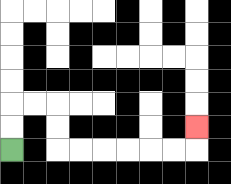{'start': '[0, 6]', 'end': '[8, 5]', 'path_directions': 'U,U,R,R,D,D,R,R,R,R,R,R,U', 'path_coordinates': '[[0, 6], [0, 5], [0, 4], [1, 4], [2, 4], [2, 5], [2, 6], [3, 6], [4, 6], [5, 6], [6, 6], [7, 6], [8, 6], [8, 5]]'}